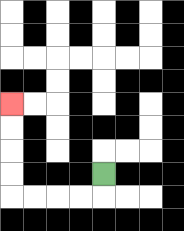{'start': '[4, 7]', 'end': '[0, 4]', 'path_directions': 'D,L,L,L,L,U,U,U,U', 'path_coordinates': '[[4, 7], [4, 8], [3, 8], [2, 8], [1, 8], [0, 8], [0, 7], [0, 6], [0, 5], [0, 4]]'}